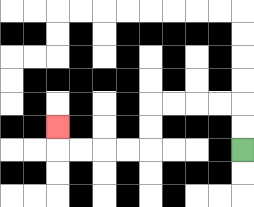{'start': '[10, 6]', 'end': '[2, 5]', 'path_directions': 'U,U,L,L,L,L,D,D,L,L,L,L,U', 'path_coordinates': '[[10, 6], [10, 5], [10, 4], [9, 4], [8, 4], [7, 4], [6, 4], [6, 5], [6, 6], [5, 6], [4, 6], [3, 6], [2, 6], [2, 5]]'}